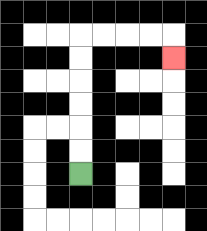{'start': '[3, 7]', 'end': '[7, 2]', 'path_directions': 'U,U,U,U,U,U,R,R,R,R,D', 'path_coordinates': '[[3, 7], [3, 6], [3, 5], [3, 4], [3, 3], [3, 2], [3, 1], [4, 1], [5, 1], [6, 1], [7, 1], [7, 2]]'}